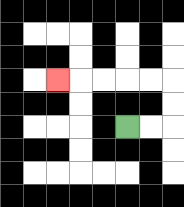{'start': '[5, 5]', 'end': '[2, 3]', 'path_directions': 'R,R,U,U,L,L,L,L,L', 'path_coordinates': '[[5, 5], [6, 5], [7, 5], [7, 4], [7, 3], [6, 3], [5, 3], [4, 3], [3, 3], [2, 3]]'}